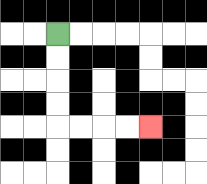{'start': '[2, 1]', 'end': '[6, 5]', 'path_directions': 'D,D,D,D,R,R,R,R', 'path_coordinates': '[[2, 1], [2, 2], [2, 3], [2, 4], [2, 5], [3, 5], [4, 5], [5, 5], [6, 5]]'}